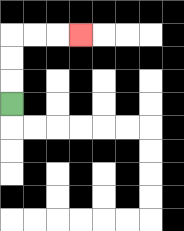{'start': '[0, 4]', 'end': '[3, 1]', 'path_directions': 'U,U,U,R,R,R', 'path_coordinates': '[[0, 4], [0, 3], [0, 2], [0, 1], [1, 1], [2, 1], [3, 1]]'}